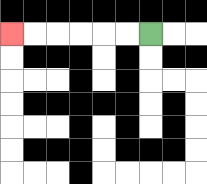{'start': '[6, 1]', 'end': '[0, 1]', 'path_directions': 'L,L,L,L,L,L', 'path_coordinates': '[[6, 1], [5, 1], [4, 1], [3, 1], [2, 1], [1, 1], [0, 1]]'}